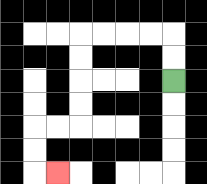{'start': '[7, 3]', 'end': '[2, 7]', 'path_directions': 'U,U,L,L,L,L,D,D,D,D,L,L,D,D,R', 'path_coordinates': '[[7, 3], [7, 2], [7, 1], [6, 1], [5, 1], [4, 1], [3, 1], [3, 2], [3, 3], [3, 4], [3, 5], [2, 5], [1, 5], [1, 6], [1, 7], [2, 7]]'}